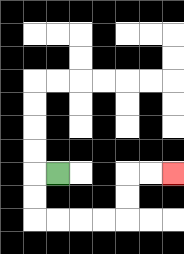{'start': '[2, 7]', 'end': '[7, 7]', 'path_directions': 'L,D,D,R,R,R,R,U,U,R,R', 'path_coordinates': '[[2, 7], [1, 7], [1, 8], [1, 9], [2, 9], [3, 9], [4, 9], [5, 9], [5, 8], [5, 7], [6, 7], [7, 7]]'}